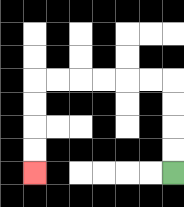{'start': '[7, 7]', 'end': '[1, 7]', 'path_directions': 'U,U,U,U,L,L,L,L,L,L,D,D,D,D', 'path_coordinates': '[[7, 7], [7, 6], [7, 5], [7, 4], [7, 3], [6, 3], [5, 3], [4, 3], [3, 3], [2, 3], [1, 3], [1, 4], [1, 5], [1, 6], [1, 7]]'}